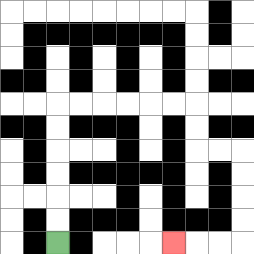{'start': '[2, 10]', 'end': '[7, 10]', 'path_directions': 'U,U,U,U,U,U,R,R,R,R,R,R,D,D,R,R,D,D,D,D,L,L,L', 'path_coordinates': '[[2, 10], [2, 9], [2, 8], [2, 7], [2, 6], [2, 5], [2, 4], [3, 4], [4, 4], [5, 4], [6, 4], [7, 4], [8, 4], [8, 5], [8, 6], [9, 6], [10, 6], [10, 7], [10, 8], [10, 9], [10, 10], [9, 10], [8, 10], [7, 10]]'}